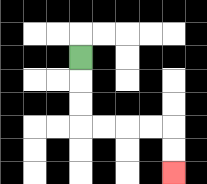{'start': '[3, 2]', 'end': '[7, 7]', 'path_directions': 'D,D,D,R,R,R,R,D,D', 'path_coordinates': '[[3, 2], [3, 3], [3, 4], [3, 5], [4, 5], [5, 5], [6, 5], [7, 5], [7, 6], [7, 7]]'}